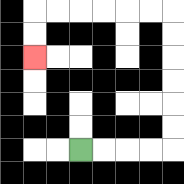{'start': '[3, 6]', 'end': '[1, 2]', 'path_directions': 'R,R,R,R,U,U,U,U,U,U,L,L,L,L,L,L,D,D', 'path_coordinates': '[[3, 6], [4, 6], [5, 6], [6, 6], [7, 6], [7, 5], [7, 4], [7, 3], [7, 2], [7, 1], [7, 0], [6, 0], [5, 0], [4, 0], [3, 0], [2, 0], [1, 0], [1, 1], [1, 2]]'}